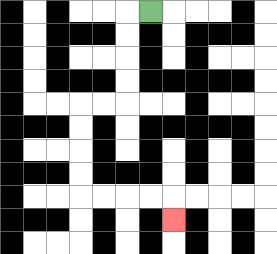{'start': '[6, 0]', 'end': '[7, 9]', 'path_directions': 'L,D,D,D,D,L,L,D,D,D,D,R,R,R,R,D', 'path_coordinates': '[[6, 0], [5, 0], [5, 1], [5, 2], [5, 3], [5, 4], [4, 4], [3, 4], [3, 5], [3, 6], [3, 7], [3, 8], [4, 8], [5, 8], [6, 8], [7, 8], [7, 9]]'}